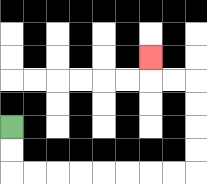{'start': '[0, 5]', 'end': '[6, 2]', 'path_directions': 'D,D,R,R,R,R,R,R,R,R,U,U,U,U,L,L,U', 'path_coordinates': '[[0, 5], [0, 6], [0, 7], [1, 7], [2, 7], [3, 7], [4, 7], [5, 7], [6, 7], [7, 7], [8, 7], [8, 6], [8, 5], [8, 4], [8, 3], [7, 3], [6, 3], [6, 2]]'}